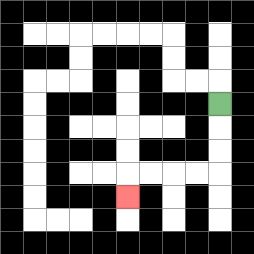{'start': '[9, 4]', 'end': '[5, 8]', 'path_directions': 'D,D,D,L,L,L,L,D', 'path_coordinates': '[[9, 4], [9, 5], [9, 6], [9, 7], [8, 7], [7, 7], [6, 7], [5, 7], [5, 8]]'}